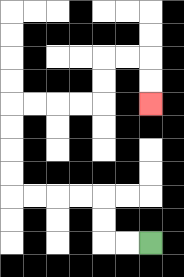{'start': '[6, 10]', 'end': '[6, 4]', 'path_directions': 'L,L,U,U,L,L,L,L,U,U,U,U,R,R,R,R,U,U,R,R,D,D', 'path_coordinates': '[[6, 10], [5, 10], [4, 10], [4, 9], [4, 8], [3, 8], [2, 8], [1, 8], [0, 8], [0, 7], [0, 6], [0, 5], [0, 4], [1, 4], [2, 4], [3, 4], [4, 4], [4, 3], [4, 2], [5, 2], [6, 2], [6, 3], [6, 4]]'}